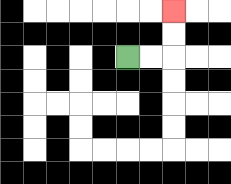{'start': '[5, 2]', 'end': '[7, 0]', 'path_directions': 'R,R,U,U', 'path_coordinates': '[[5, 2], [6, 2], [7, 2], [7, 1], [7, 0]]'}